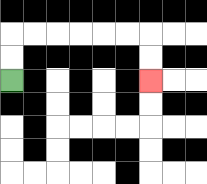{'start': '[0, 3]', 'end': '[6, 3]', 'path_directions': 'U,U,R,R,R,R,R,R,D,D', 'path_coordinates': '[[0, 3], [0, 2], [0, 1], [1, 1], [2, 1], [3, 1], [4, 1], [5, 1], [6, 1], [6, 2], [6, 3]]'}